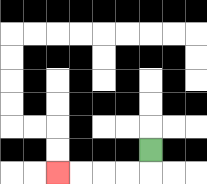{'start': '[6, 6]', 'end': '[2, 7]', 'path_directions': 'D,L,L,L,L', 'path_coordinates': '[[6, 6], [6, 7], [5, 7], [4, 7], [3, 7], [2, 7]]'}